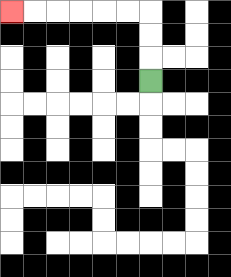{'start': '[6, 3]', 'end': '[0, 0]', 'path_directions': 'U,U,U,L,L,L,L,L,L', 'path_coordinates': '[[6, 3], [6, 2], [6, 1], [6, 0], [5, 0], [4, 0], [3, 0], [2, 0], [1, 0], [0, 0]]'}